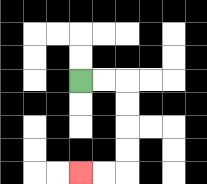{'start': '[3, 3]', 'end': '[3, 7]', 'path_directions': 'R,R,D,D,D,D,L,L', 'path_coordinates': '[[3, 3], [4, 3], [5, 3], [5, 4], [5, 5], [5, 6], [5, 7], [4, 7], [3, 7]]'}